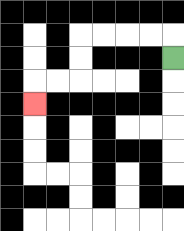{'start': '[7, 2]', 'end': '[1, 4]', 'path_directions': 'U,L,L,L,L,D,D,L,L,D', 'path_coordinates': '[[7, 2], [7, 1], [6, 1], [5, 1], [4, 1], [3, 1], [3, 2], [3, 3], [2, 3], [1, 3], [1, 4]]'}